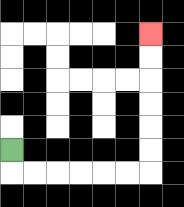{'start': '[0, 6]', 'end': '[6, 1]', 'path_directions': 'D,R,R,R,R,R,R,U,U,U,U,U,U', 'path_coordinates': '[[0, 6], [0, 7], [1, 7], [2, 7], [3, 7], [4, 7], [5, 7], [6, 7], [6, 6], [6, 5], [6, 4], [6, 3], [6, 2], [6, 1]]'}